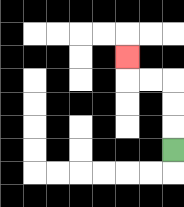{'start': '[7, 6]', 'end': '[5, 2]', 'path_directions': 'U,U,U,L,L,U', 'path_coordinates': '[[7, 6], [7, 5], [7, 4], [7, 3], [6, 3], [5, 3], [5, 2]]'}